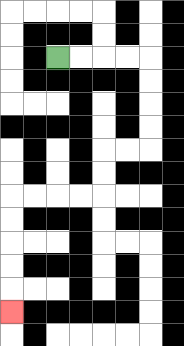{'start': '[2, 2]', 'end': '[0, 13]', 'path_directions': 'R,R,R,R,D,D,D,D,L,L,D,D,L,L,L,L,D,D,D,D,D', 'path_coordinates': '[[2, 2], [3, 2], [4, 2], [5, 2], [6, 2], [6, 3], [6, 4], [6, 5], [6, 6], [5, 6], [4, 6], [4, 7], [4, 8], [3, 8], [2, 8], [1, 8], [0, 8], [0, 9], [0, 10], [0, 11], [0, 12], [0, 13]]'}